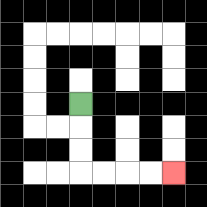{'start': '[3, 4]', 'end': '[7, 7]', 'path_directions': 'D,D,D,R,R,R,R', 'path_coordinates': '[[3, 4], [3, 5], [3, 6], [3, 7], [4, 7], [5, 7], [6, 7], [7, 7]]'}